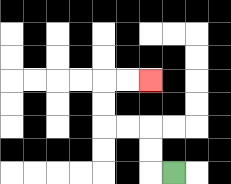{'start': '[7, 7]', 'end': '[6, 3]', 'path_directions': 'L,U,U,L,L,U,U,R,R', 'path_coordinates': '[[7, 7], [6, 7], [6, 6], [6, 5], [5, 5], [4, 5], [4, 4], [4, 3], [5, 3], [6, 3]]'}